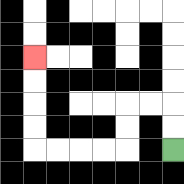{'start': '[7, 6]', 'end': '[1, 2]', 'path_directions': 'U,U,L,L,D,D,L,L,L,L,U,U,U,U', 'path_coordinates': '[[7, 6], [7, 5], [7, 4], [6, 4], [5, 4], [5, 5], [5, 6], [4, 6], [3, 6], [2, 6], [1, 6], [1, 5], [1, 4], [1, 3], [1, 2]]'}